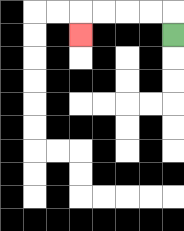{'start': '[7, 1]', 'end': '[3, 1]', 'path_directions': 'U,L,L,L,L,D', 'path_coordinates': '[[7, 1], [7, 0], [6, 0], [5, 0], [4, 0], [3, 0], [3, 1]]'}